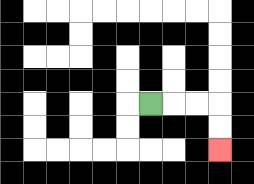{'start': '[6, 4]', 'end': '[9, 6]', 'path_directions': 'R,R,R,D,D', 'path_coordinates': '[[6, 4], [7, 4], [8, 4], [9, 4], [9, 5], [9, 6]]'}